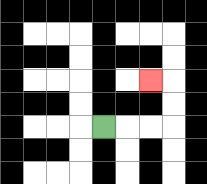{'start': '[4, 5]', 'end': '[6, 3]', 'path_directions': 'R,R,R,U,U,L', 'path_coordinates': '[[4, 5], [5, 5], [6, 5], [7, 5], [7, 4], [7, 3], [6, 3]]'}